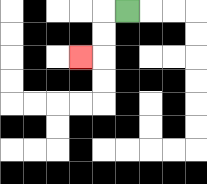{'start': '[5, 0]', 'end': '[3, 2]', 'path_directions': 'L,D,D,L', 'path_coordinates': '[[5, 0], [4, 0], [4, 1], [4, 2], [3, 2]]'}